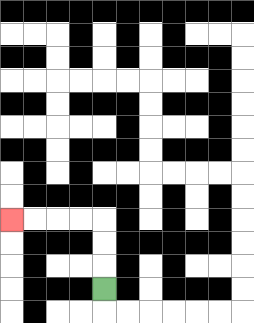{'start': '[4, 12]', 'end': '[0, 9]', 'path_directions': 'U,U,U,L,L,L,L', 'path_coordinates': '[[4, 12], [4, 11], [4, 10], [4, 9], [3, 9], [2, 9], [1, 9], [0, 9]]'}